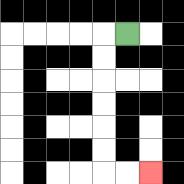{'start': '[5, 1]', 'end': '[6, 7]', 'path_directions': 'L,D,D,D,D,D,D,R,R', 'path_coordinates': '[[5, 1], [4, 1], [4, 2], [4, 3], [4, 4], [4, 5], [4, 6], [4, 7], [5, 7], [6, 7]]'}